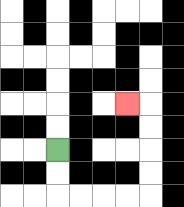{'start': '[2, 6]', 'end': '[5, 4]', 'path_directions': 'D,D,R,R,R,R,U,U,U,U,L', 'path_coordinates': '[[2, 6], [2, 7], [2, 8], [3, 8], [4, 8], [5, 8], [6, 8], [6, 7], [6, 6], [6, 5], [6, 4], [5, 4]]'}